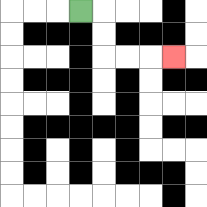{'start': '[3, 0]', 'end': '[7, 2]', 'path_directions': 'R,D,D,R,R,R', 'path_coordinates': '[[3, 0], [4, 0], [4, 1], [4, 2], [5, 2], [6, 2], [7, 2]]'}